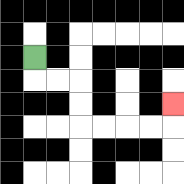{'start': '[1, 2]', 'end': '[7, 4]', 'path_directions': 'D,R,R,D,D,R,R,R,R,U', 'path_coordinates': '[[1, 2], [1, 3], [2, 3], [3, 3], [3, 4], [3, 5], [4, 5], [5, 5], [6, 5], [7, 5], [7, 4]]'}